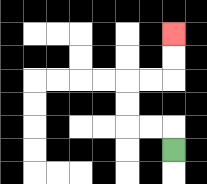{'start': '[7, 6]', 'end': '[7, 1]', 'path_directions': 'U,L,L,U,U,R,R,U,U', 'path_coordinates': '[[7, 6], [7, 5], [6, 5], [5, 5], [5, 4], [5, 3], [6, 3], [7, 3], [7, 2], [7, 1]]'}